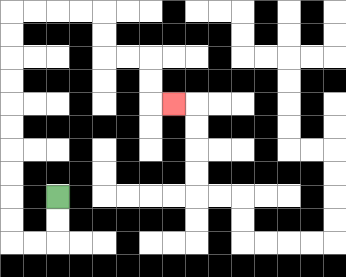{'start': '[2, 8]', 'end': '[7, 4]', 'path_directions': 'D,D,L,L,U,U,U,U,U,U,U,U,U,U,R,R,R,R,D,D,R,R,D,D,R', 'path_coordinates': '[[2, 8], [2, 9], [2, 10], [1, 10], [0, 10], [0, 9], [0, 8], [0, 7], [0, 6], [0, 5], [0, 4], [0, 3], [0, 2], [0, 1], [0, 0], [1, 0], [2, 0], [3, 0], [4, 0], [4, 1], [4, 2], [5, 2], [6, 2], [6, 3], [6, 4], [7, 4]]'}